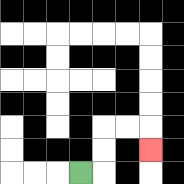{'start': '[3, 7]', 'end': '[6, 6]', 'path_directions': 'R,U,U,R,R,D', 'path_coordinates': '[[3, 7], [4, 7], [4, 6], [4, 5], [5, 5], [6, 5], [6, 6]]'}